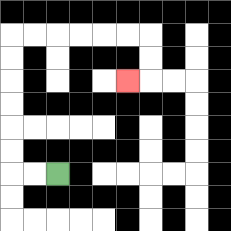{'start': '[2, 7]', 'end': '[5, 3]', 'path_directions': 'L,L,U,U,U,U,U,U,R,R,R,R,R,R,D,D,L', 'path_coordinates': '[[2, 7], [1, 7], [0, 7], [0, 6], [0, 5], [0, 4], [0, 3], [0, 2], [0, 1], [1, 1], [2, 1], [3, 1], [4, 1], [5, 1], [6, 1], [6, 2], [6, 3], [5, 3]]'}